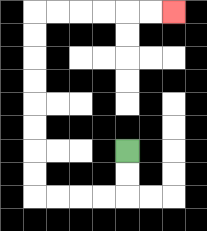{'start': '[5, 6]', 'end': '[7, 0]', 'path_directions': 'D,D,L,L,L,L,U,U,U,U,U,U,U,U,R,R,R,R,R,R', 'path_coordinates': '[[5, 6], [5, 7], [5, 8], [4, 8], [3, 8], [2, 8], [1, 8], [1, 7], [1, 6], [1, 5], [1, 4], [1, 3], [1, 2], [1, 1], [1, 0], [2, 0], [3, 0], [4, 0], [5, 0], [6, 0], [7, 0]]'}